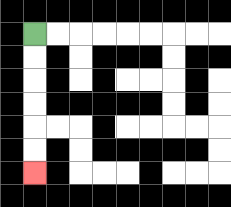{'start': '[1, 1]', 'end': '[1, 7]', 'path_directions': 'D,D,D,D,D,D', 'path_coordinates': '[[1, 1], [1, 2], [1, 3], [1, 4], [1, 5], [1, 6], [1, 7]]'}